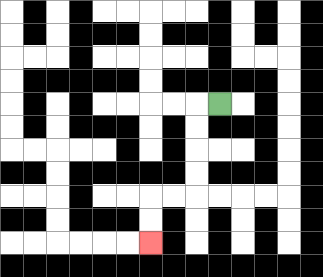{'start': '[9, 4]', 'end': '[6, 10]', 'path_directions': 'L,D,D,D,D,L,L,D,D', 'path_coordinates': '[[9, 4], [8, 4], [8, 5], [8, 6], [8, 7], [8, 8], [7, 8], [6, 8], [6, 9], [6, 10]]'}